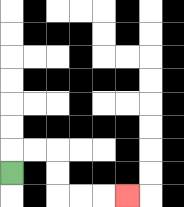{'start': '[0, 7]', 'end': '[5, 8]', 'path_directions': 'U,R,R,D,D,R,R,R', 'path_coordinates': '[[0, 7], [0, 6], [1, 6], [2, 6], [2, 7], [2, 8], [3, 8], [4, 8], [5, 8]]'}